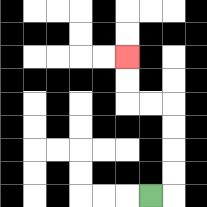{'start': '[6, 8]', 'end': '[5, 2]', 'path_directions': 'R,U,U,U,U,L,L,U,U', 'path_coordinates': '[[6, 8], [7, 8], [7, 7], [7, 6], [7, 5], [7, 4], [6, 4], [5, 4], [5, 3], [5, 2]]'}